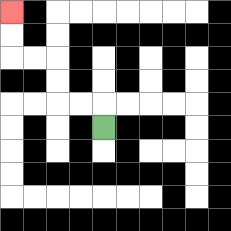{'start': '[4, 5]', 'end': '[0, 0]', 'path_directions': 'U,L,L,U,U,L,L,U,U', 'path_coordinates': '[[4, 5], [4, 4], [3, 4], [2, 4], [2, 3], [2, 2], [1, 2], [0, 2], [0, 1], [0, 0]]'}